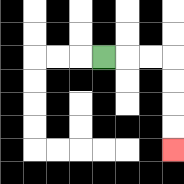{'start': '[4, 2]', 'end': '[7, 6]', 'path_directions': 'R,R,R,D,D,D,D', 'path_coordinates': '[[4, 2], [5, 2], [6, 2], [7, 2], [7, 3], [7, 4], [7, 5], [7, 6]]'}